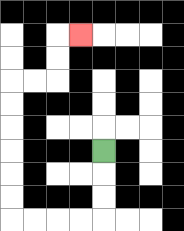{'start': '[4, 6]', 'end': '[3, 1]', 'path_directions': 'D,D,D,L,L,L,L,U,U,U,U,U,U,R,R,U,U,R', 'path_coordinates': '[[4, 6], [4, 7], [4, 8], [4, 9], [3, 9], [2, 9], [1, 9], [0, 9], [0, 8], [0, 7], [0, 6], [0, 5], [0, 4], [0, 3], [1, 3], [2, 3], [2, 2], [2, 1], [3, 1]]'}